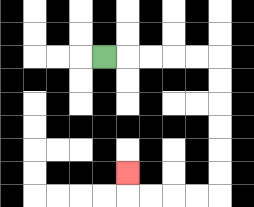{'start': '[4, 2]', 'end': '[5, 7]', 'path_directions': 'R,R,R,R,R,D,D,D,D,D,D,L,L,L,L,U', 'path_coordinates': '[[4, 2], [5, 2], [6, 2], [7, 2], [8, 2], [9, 2], [9, 3], [9, 4], [9, 5], [9, 6], [9, 7], [9, 8], [8, 8], [7, 8], [6, 8], [5, 8], [5, 7]]'}